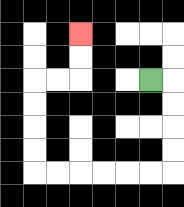{'start': '[6, 3]', 'end': '[3, 1]', 'path_directions': 'R,D,D,D,D,L,L,L,L,L,L,U,U,U,U,R,R,U,U', 'path_coordinates': '[[6, 3], [7, 3], [7, 4], [7, 5], [7, 6], [7, 7], [6, 7], [5, 7], [4, 7], [3, 7], [2, 7], [1, 7], [1, 6], [1, 5], [1, 4], [1, 3], [2, 3], [3, 3], [3, 2], [3, 1]]'}